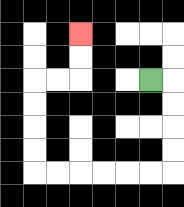{'start': '[6, 3]', 'end': '[3, 1]', 'path_directions': 'R,D,D,D,D,L,L,L,L,L,L,U,U,U,U,R,R,U,U', 'path_coordinates': '[[6, 3], [7, 3], [7, 4], [7, 5], [7, 6], [7, 7], [6, 7], [5, 7], [4, 7], [3, 7], [2, 7], [1, 7], [1, 6], [1, 5], [1, 4], [1, 3], [2, 3], [3, 3], [3, 2], [3, 1]]'}